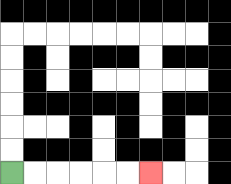{'start': '[0, 7]', 'end': '[6, 7]', 'path_directions': 'R,R,R,R,R,R', 'path_coordinates': '[[0, 7], [1, 7], [2, 7], [3, 7], [4, 7], [5, 7], [6, 7]]'}